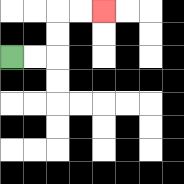{'start': '[0, 2]', 'end': '[4, 0]', 'path_directions': 'R,R,U,U,R,R', 'path_coordinates': '[[0, 2], [1, 2], [2, 2], [2, 1], [2, 0], [3, 0], [4, 0]]'}